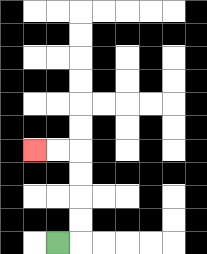{'start': '[2, 10]', 'end': '[1, 6]', 'path_directions': 'R,U,U,U,U,L,L', 'path_coordinates': '[[2, 10], [3, 10], [3, 9], [3, 8], [3, 7], [3, 6], [2, 6], [1, 6]]'}